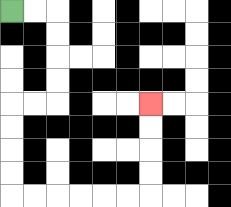{'start': '[0, 0]', 'end': '[6, 4]', 'path_directions': 'R,R,D,D,D,D,L,L,D,D,D,D,R,R,R,R,R,R,U,U,U,U', 'path_coordinates': '[[0, 0], [1, 0], [2, 0], [2, 1], [2, 2], [2, 3], [2, 4], [1, 4], [0, 4], [0, 5], [0, 6], [0, 7], [0, 8], [1, 8], [2, 8], [3, 8], [4, 8], [5, 8], [6, 8], [6, 7], [6, 6], [6, 5], [6, 4]]'}